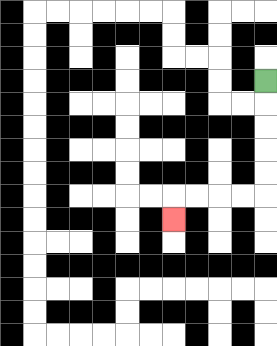{'start': '[11, 3]', 'end': '[7, 9]', 'path_directions': 'D,D,D,D,D,L,L,L,L,D', 'path_coordinates': '[[11, 3], [11, 4], [11, 5], [11, 6], [11, 7], [11, 8], [10, 8], [9, 8], [8, 8], [7, 8], [7, 9]]'}